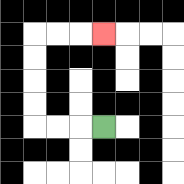{'start': '[4, 5]', 'end': '[4, 1]', 'path_directions': 'L,L,L,U,U,U,U,R,R,R', 'path_coordinates': '[[4, 5], [3, 5], [2, 5], [1, 5], [1, 4], [1, 3], [1, 2], [1, 1], [2, 1], [3, 1], [4, 1]]'}